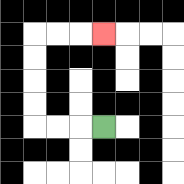{'start': '[4, 5]', 'end': '[4, 1]', 'path_directions': 'L,L,L,U,U,U,U,R,R,R', 'path_coordinates': '[[4, 5], [3, 5], [2, 5], [1, 5], [1, 4], [1, 3], [1, 2], [1, 1], [2, 1], [3, 1], [4, 1]]'}